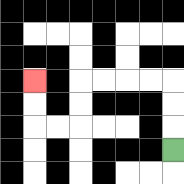{'start': '[7, 6]', 'end': '[1, 3]', 'path_directions': 'U,U,U,L,L,L,L,D,D,L,L,U,U', 'path_coordinates': '[[7, 6], [7, 5], [7, 4], [7, 3], [6, 3], [5, 3], [4, 3], [3, 3], [3, 4], [3, 5], [2, 5], [1, 5], [1, 4], [1, 3]]'}